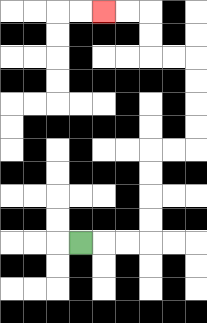{'start': '[3, 10]', 'end': '[4, 0]', 'path_directions': 'R,R,R,U,U,U,U,R,R,U,U,U,U,L,L,U,U,L,L', 'path_coordinates': '[[3, 10], [4, 10], [5, 10], [6, 10], [6, 9], [6, 8], [6, 7], [6, 6], [7, 6], [8, 6], [8, 5], [8, 4], [8, 3], [8, 2], [7, 2], [6, 2], [6, 1], [6, 0], [5, 0], [4, 0]]'}